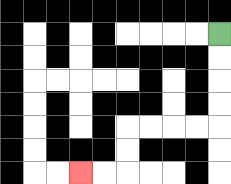{'start': '[9, 1]', 'end': '[3, 7]', 'path_directions': 'D,D,D,D,L,L,L,L,D,D,L,L', 'path_coordinates': '[[9, 1], [9, 2], [9, 3], [9, 4], [9, 5], [8, 5], [7, 5], [6, 5], [5, 5], [5, 6], [5, 7], [4, 7], [3, 7]]'}